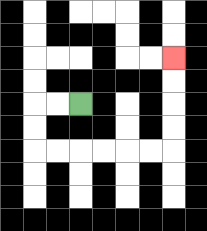{'start': '[3, 4]', 'end': '[7, 2]', 'path_directions': 'L,L,D,D,R,R,R,R,R,R,U,U,U,U', 'path_coordinates': '[[3, 4], [2, 4], [1, 4], [1, 5], [1, 6], [2, 6], [3, 6], [4, 6], [5, 6], [6, 6], [7, 6], [7, 5], [7, 4], [7, 3], [7, 2]]'}